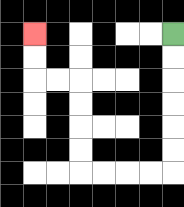{'start': '[7, 1]', 'end': '[1, 1]', 'path_directions': 'D,D,D,D,D,D,L,L,L,L,U,U,U,U,L,L,U,U', 'path_coordinates': '[[7, 1], [7, 2], [7, 3], [7, 4], [7, 5], [7, 6], [7, 7], [6, 7], [5, 7], [4, 7], [3, 7], [3, 6], [3, 5], [3, 4], [3, 3], [2, 3], [1, 3], [1, 2], [1, 1]]'}